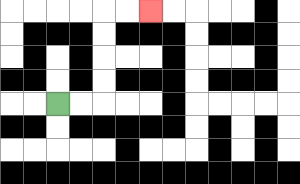{'start': '[2, 4]', 'end': '[6, 0]', 'path_directions': 'R,R,U,U,U,U,R,R', 'path_coordinates': '[[2, 4], [3, 4], [4, 4], [4, 3], [4, 2], [4, 1], [4, 0], [5, 0], [6, 0]]'}